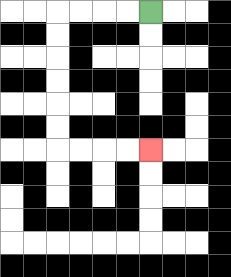{'start': '[6, 0]', 'end': '[6, 6]', 'path_directions': 'L,L,L,L,D,D,D,D,D,D,R,R,R,R', 'path_coordinates': '[[6, 0], [5, 0], [4, 0], [3, 0], [2, 0], [2, 1], [2, 2], [2, 3], [2, 4], [2, 5], [2, 6], [3, 6], [4, 6], [5, 6], [6, 6]]'}